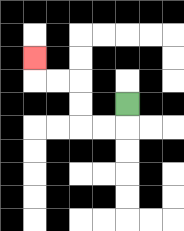{'start': '[5, 4]', 'end': '[1, 2]', 'path_directions': 'D,L,L,U,U,L,L,U', 'path_coordinates': '[[5, 4], [5, 5], [4, 5], [3, 5], [3, 4], [3, 3], [2, 3], [1, 3], [1, 2]]'}